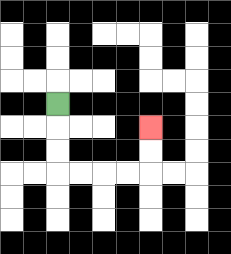{'start': '[2, 4]', 'end': '[6, 5]', 'path_directions': 'D,D,D,R,R,R,R,U,U', 'path_coordinates': '[[2, 4], [2, 5], [2, 6], [2, 7], [3, 7], [4, 7], [5, 7], [6, 7], [6, 6], [6, 5]]'}